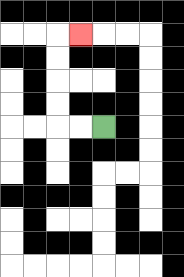{'start': '[4, 5]', 'end': '[3, 1]', 'path_directions': 'L,L,U,U,U,U,R', 'path_coordinates': '[[4, 5], [3, 5], [2, 5], [2, 4], [2, 3], [2, 2], [2, 1], [3, 1]]'}